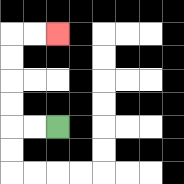{'start': '[2, 5]', 'end': '[2, 1]', 'path_directions': 'L,L,U,U,U,U,R,R', 'path_coordinates': '[[2, 5], [1, 5], [0, 5], [0, 4], [0, 3], [0, 2], [0, 1], [1, 1], [2, 1]]'}